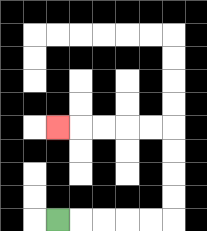{'start': '[2, 9]', 'end': '[2, 5]', 'path_directions': 'R,R,R,R,R,U,U,U,U,L,L,L,L,L', 'path_coordinates': '[[2, 9], [3, 9], [4, 9], [5, 9], [6, 9], [7, 9], [7, 8], [7, 7], [7, 6], [7, 5], [6, 5], [5, 5], [4, 5], [3, 5], [2, 5]]'}